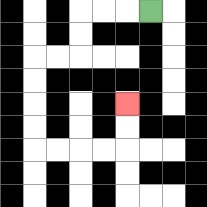{'start': '[6, 0]', 'end': '[5, 4]', 'path_directions': 'L,L,L,D,D,L,L,D,D,D,D,R,R,R,R,U,U', 'path_coordinates': '[[6, 0], [5, 0], [4, 0], [3, 0], [3, 1], [3, 2], [2, 2], [1, 2], [1, 3], [1, 4], [1, 5], [1, 6], [2, 6], [3, 6], [4, 6], [5, 6], [5, 5], [5, 4]]'}